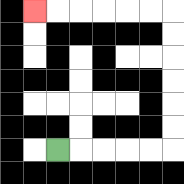{'start': '[2, 6]', 'end': '[1, 0]', 'path_directions': 'R,R,R,R,R,U,U,U,U,U,U,L,L,L,L,L,L', 'path_coordinates': '[[2, 6], [3, 6], [4, 6], [5, 6], [6, 6], [7, 6], [7, 5], [7, 4], [7, 3], [7, 2], [7, 1], [7, 0], [6, 0], [5, 0], [4, 0], [3, 0], [2, 0], [1, 0]]'}